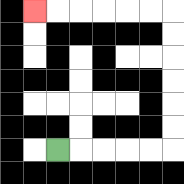{'start': '[2, 6]', 'end': '[1, 0]', 'path_directions': 'R,R,R,R,R,U,U,U,U,U,U,L,L,L,L,L,L', 'path_coordinates': '[[2, 6], [3, 6], [4, 6], [5, 6], [6, 6], [7, 6], [7, 5], [7, 4], [7, 3], [7, 2], [7, 1], [7, 0], [6, 0], [5, 0], [4, 0], [3, 0], [2, 0], [1, 0]]'}